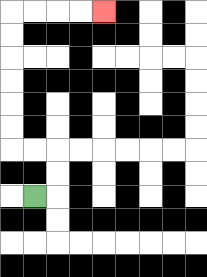{'start': '[1, 8]', 'end': '[4, 0]', 'path_directions': 'R,U,U,L,L,U,U,U,U,U,U,R,R,R,R', 'path_coordinates': '[[1, 8], [2, 8], [2, 7], [2, 6], [1, 6], [0, 6], [0, 5], [0, 4], [0, 3], [0, 2], [0, 1], [0, 0], [1, 0], [2, 0], [3, 0], [4, 0]]'}